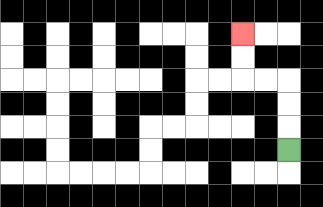{'start': '[12, 6]', 'end': '[10, 1]', 'path_directions': 'U,U,U,L,L,U,U', 'path_coordinates': '[[12, 6], [12, 5], [12, 4], [12, 3], [11, 3], [10, 3], [10, 2], [10, 1]]'}